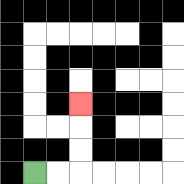{'start': '[1, 7]', 'end': '[3, 4]', 'path_directions': 'R,R,U,U,U', 'path_coordinates': '[[1, 7], [2, 7], [3, 7], [3, 6], [3, 5], [3, 4]]'}